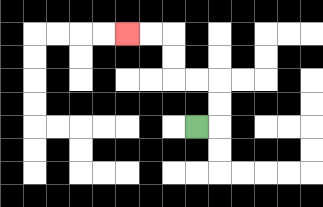{'start': '[8, 5]', 'end': '[5, 1]', 'path_directions': 'R,U,U,L,L,U,U,L,L', 'path_coordinates': '[[8, 5], [9, 5], [9, 4], [9, 3], [8, 3], [7, 3], [7, 2], [7, 1], [6, 1], [5, 1]]'}